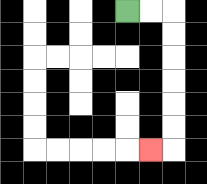{'start': '[5, 0]', 'end': '[6, 6]', 'path_directions': 'R,R,D,D,D,D,D,D,L', 'path_coordinates': '[[5, 0], [6, 0], [7, 0], [7, 1], [7, 2], [7, 3], [7, 4], [7, 5], [7, 6], [6, 6]]'}